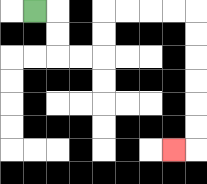{'start': '[1, 0]', 'end': '[7, 6]', 'path_directions': 'R,D,D,R,R,U,U,R,R,R,R,D,D,D,D,D,D,L', 'path_coordinates': '[[1, 0], [2, 0], [2, 1], [2, 2], [3, 2], [4, 2], [4, 1], [4, 0], [5, 0], [6, 0], [7, 0], [8, 0], [8, 1], [8, 2], [8, 3], [8, 4], [8, 5], [8, 6], [7, 6]]'}